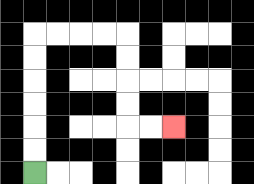{'start': '[1, 7]', 'end': '[7, 5]', 'path_directions': 'U,U,U,U,U,U,R,R,R,R,D,D,D,D,R,R', 'path_coordinates': '[[1, 7], [1, 6], [1, 5], [1, 4], [1, 3], [1, 2], [1, 1], [2, 1], [3, 1], [4, 1], [5, 1], [5, 2], [5, 3], [5, 4], [5, 5], [6, 5], [7, 5]]'}